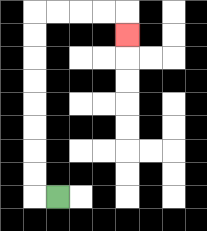{'start': '[2, 8]', 'end': '[5, 1]', 'path_directions': 'L,U,U,U,U,U,U,U,U,R,R,R,R,D', 'path_coordinates': '[[2, 8], [1, 8], [1, 7], [1, 6], [1, 5], [1, 4], [1, 3], [1, 2], [1, 1], [1, 0], [2, 0], [3, 0], [4, 0], [5, 0], [5, 1]]'}